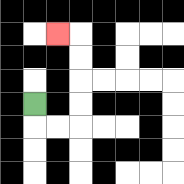{'start': '[1, 4]', 'end': '[2, 1]', 'path_directions': 'D,R,R,U,U,U,U,L', 'path_coordinates': '[[1, 4], [1, 5], [2, 5], [3, 5], [3, 4], [3, 3], [3, 2], [3, 1], [2, 1]]'}